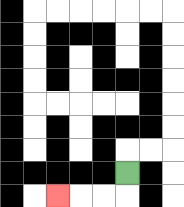{'start': '[5, 7]', 'end': '[2, 8]', 'path_directions': 'D,L,L,L', 'path_coordinates': '[[5, 7], [5, 8], [4, 8], [3, 8], [2, 8]]'}